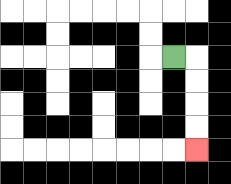{'start': '[7, 2]', 'end': '[8, 6]', 'path_directions': 'R,D,D,D,D', 'path_coordinates': '[[7, 2], [8, 2], [8, 3], [8, 4], [8, 5], [8, 6]]'}